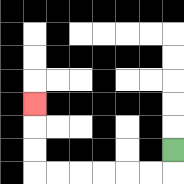{'start': '[7, 6]', 'end': '[1, 4]', 'path_directions': 'D,L,L,L,L,L,L,U,U,U', 'path_coordinates': '[[7, 6], [7, 7], [6, 7], [5, 7], [4, 7], [3, 7], [2, 7], [1, 7], [1, 6], [1, 5], [1, 4]]'}